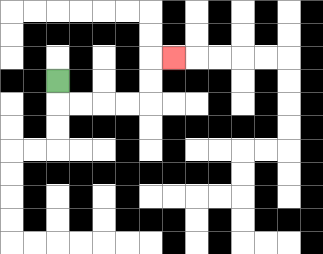{'start': '[2, 3]', 'end': '[7, 2]', 'path_directions': 'D,R,R,R,R,U,U,R', 'path_coordinates': '[[2, 3], [2, 4], [3, 4], [4, 4], [5, 4], [6, 4], [6, 3], [6, 2], [7, 2]]'}